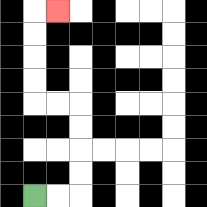{'start': '[1, 8]', 'end': '[2, 0]', 'path_directions': 'R,R,U,U,U,U,L,L,U,U,U,U,R', 'path_coordinates': '[[1, 8], [2, 8], [3, 8], [3, 7], [3, 6], [3, 5], [3, 4], [2, 4], [1, 4], [1, 3], [1, 2], [1, 1], [1, 0], [2, 0]]'}